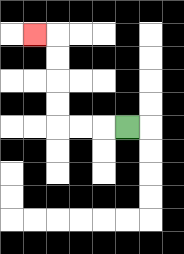{'start': '[5, 5]', 'end': '[1, 1]', 'path_directions': 'L,L,L,U,U,U,U,L', 'path_coordinates': '[[5, 5], [4, 5], [3, 5], [2, 5], [2, 4], [2, 3], [2, 2], [2, 1], [1, 1]]'}